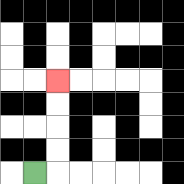{'start': '[1, 7]', 'end': '[2, 3]', 'path_directions': 'R,U,U,U,U', 'path_coordinates': '[[1, 7], [2, 7], [2, 6], [2, 5], [2, 4], [2, 3]]'}